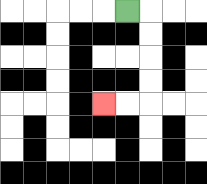{'start': '[5, 0]', 'end': '[4, 4]', 'path_directions': 'R,D,D,D,D,L,L', 'path_coordinates': '[[5, 0], [6, 0], [6, 1], [6, 2], [6, 3], [6, 4], [5, 4], [4, 4]]'}